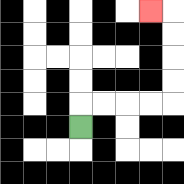{'start': '[3, 5]', 'end': '[6, 0]', 'path_directions': 'U,R,R,R,R,U,U,U,U,L', 'path_coordinates': '[[3, 5], [3, 4], [4, 4], [5, 4], [6, 4], [7, 4], [7, 3], [7, 2], [7, 1], [7, 0], [6, 0]]'}